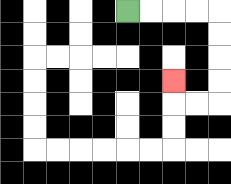{'start': '[5, 0]', 'end': '[7, 3]', 'path_directions': 'R,R,R,R,D,D,D,D,L,L,U', 'path_coordinates': '[[5, 0], [6, 0], [7, 0], [8, 0], [9, 0], [9, 1], [9, 2], [9, 3], [9, 4], [8, 4], [7, 4], [7, 3]]'}